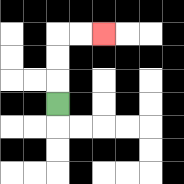{'start': '[2, 4]', 'end': '[4, 1]', 'path_directions': 'U,U,U,R,R', 'path_coordinates': '[[2, 4], [2, 3], [2, 2], [2, 1], [3, 1], [4, 1]]'}